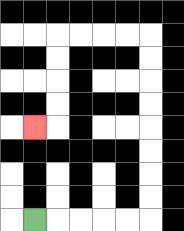{'start': '[1, 9]', 'end': '[1, 5]', 'path_directions': 'R,R,R,R,R,U,U,U,U,U,U,U,U,L,L,L,L,D,D,D,D,L', 'path_coordinates': '[[1, 9], [2, 9], [3, 9], [4, 9], [5, 9], [6, 9], [6, 8], [6, 7], [6, 6], [6, 5], [6, 4], [6, 3], [6, 2], [6, 1], [5, 1], [4, 1], [3, 1], [2, 1], [2, 2], [2, 3], [2, 4], [2, 5], [1, 5]]'}